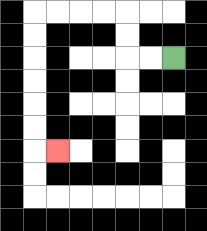{'start': '[7, 2]', 'end': '[2, 6]', 'path_directions': 'L,L,U,U,L,L,L,L,D,D,D,D,D,D,R', 'path_coordinates': '[[7, 2], [6, 2], [5, 2], [5, 1], [5, 0], [4, 0], [3, 0], [2, 0], [1, 0], [1, 1], [1, 2], [1, 3], [1, 4], [1, 5], [1, 6], [2, 6]]'}